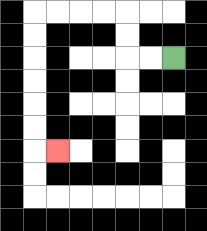{'start': '[7, 2]', 'end': '[2, 6]', 'path_directions': 'L,L,U,U,L,L,L,L,D,D,D,D,D,D,R', 'path_coordinates': '[[7, 2], [6, 2], [5, 2], [5, 1], [5, 0], [4, 0], [3, 0], [2, 0], [1, 0], [1, 1], [1, 2], [1, 3], [1, 4], [1, 5], [1, 6], [2, 6]]'}